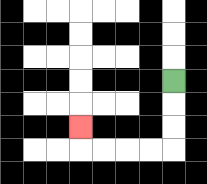{'start': '[7, 3]', 'end': '[3, 5]', 'path_directions': 'D,D,D,L,L,L,L,U', 'path_coordinates': '[[7, 3], [7, 4], [7, 5], [7, 6], [6, 6], [5, 6], [4, 6], [3, 6], [3, 5]]'}